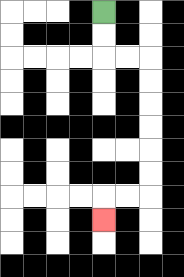{'start': '[4, 0]', 'end': '[4, 9]', 'path_directions': 'D,D,R,R,D,D,D,D,D,D,L,L,D', 'path_coordinates': '[[4, 0], [4, 1], [4, 2], [5, 2], [6, 2], [6, 3], [6, 4], [6, 5], [6, 6], [6, 7], [6, 8], [5, 8], [4, 8], [4, 9]]'}